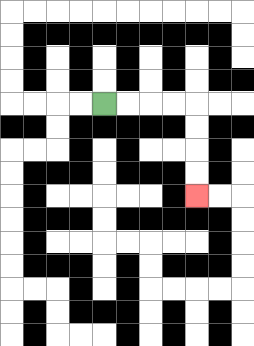{'start': '[4, 4]', 'end': '[8, 8]', 'path_directions': 'R,R,R,R,D,D,D,D', 'path_coordinates': '[[4, 4], [5, 4], [6, 4], [7, 4], [8, 4], [8, 5], [8, 6], [8, 7], [8, 8]]'}